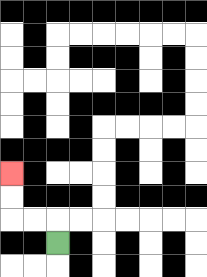{'start': '[2, 10]', 'end': '[0, 7]', 'path_directions': 'U,L,L,U,U', 'path_coordinates': '[[2, 10], [2, 9], [1, 9], [0, 9], [0, 8], [0, 7]]'}